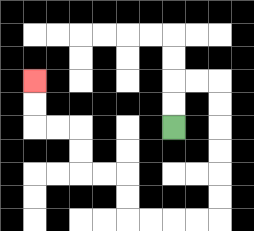{'start': '[7, 5]', 'end': '[1, 3]', 'path_directions': 'U,U,R,R,D,D,D,D,D,D,L,L,L,L,U,U,L,L,U,U,L,L,U,U', 'path_coordinates': '[[7, 5], [7, 4], [7, 3], [8, 3], [9, 3], [9, 4], [9, 5], [9, 6], [9, 7], [9, 8], [9, 9], [8, 9], [7, 9], [6, 9], [5, 9], [5, 8], [5, 7], [4, 7], [3, 7], [3, 6], [3, 5], [2, 5], [1, 5], [1, 4], [1, 3]]'}